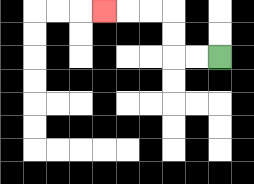{'start': '[9, 2]', 'end': '[4, 0]', 'path_directions': 'L,L,U,U,L,L,L', 'path_coordinates': '[[9, 2], [8, 2], [7, 2], [7, 1], [7, 0], [6, 0], [5, 0], [4, 0]]'}